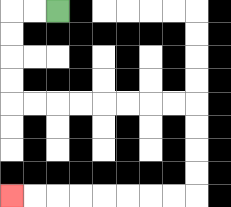{'start': '[2, 0]', 'end': '[0, 8]', 'path_directions': 'L,L,D,D,D,D,R,R,R,R,R,R,R,R,D,D,D,D,L,L,L,L,L,L,L,L', 'path_coordinates': '[[2, 0], [1, 0], [0, 0], [0, 1], [0, 2], [0, 3], [0, 4], [1, 4], [2, 4], [3, 4], [4, 4], [5, 4], [6, 4], [7, 4], [8, 4], [8, 5], [8, 6], [8, 7], [8, 8], [7, 8], [6, 8], [5, 8], [4, 8], [3, 8], [2, 8], [1, 8], [0, 8]]'}